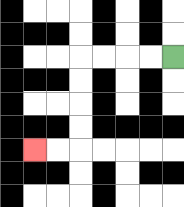{'start': '[7, 2]', 'end': '[1, 6]', 'path_directions': 'L,L,L,L,D,D,D,D,L,L', 'path_coordinates': '[[7, 2], [6, 2], [5, 2], [4, 2], [3, 2], [3, 3], [3, 4], [3, 5], [3, 6], [2, 6], [1, 6]]'}